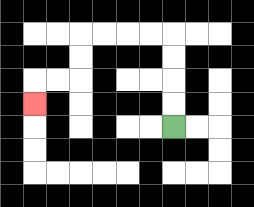{'start': '[7, 5]', 'end': '[1, 4]', 'path_directions': 'U,U,U,U,L,L,L,L,D,D,L,L,D', 'path_coordinates': '[[7, 5], [7, 4], [7, 3], [7, 2], [7, 1], [6, 1], [5, 1], [4, 1], [3, 1], [3, 2], [3, 3], [2, 3], [1, 3], [1, 4]]'}